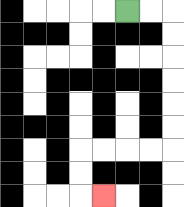{'start': '[5, 0]', 'end': '[4, 8]', 'path_directions': 'R,R,D,D,D,D,D,D,L,L,L,L,D,D,R', 'path_coordinates': '[[5, 0], [6, 0], [7, 0], [7, 1], [7, 2], [7, 3], [7, 4], [7, 5], [7, 6], [6, 6], [5, 6], [4, 6], [3, 6], [3, 7], [3, 8], [4, 8]]'}